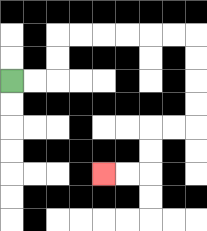{'start': '[0, 3]', 'end': '[4, 7]', 'path_directions': 'R,R,U,U,R,R,R,R,R,R,D,D,D,D,L,L,D,D,L,L', 'path_coordinates': '[[0, 3], [1, 3], [2, 3], [2, 2], [2, 1], [3, 1], [4, 1], [5, 1], [6, 1], [7, 1], [8, 1], [8, 2], [8, 3], [8, 4], [8, 5], [7, 5], [6, 5], [6, 6], [6, 7], [5, 7], [4, 7]]'}